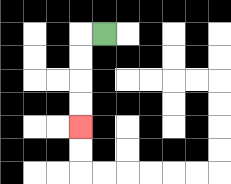{'start': '[4, 1]', 'end': '[3, 5]', 'path_directions': 'L,D,D,D,D', 'path_coordinates': '[[4, 1], [3, 1], [3, 2], [3, 3], [3, 4], [3, 5]]'}